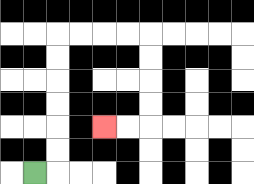{'start': '[1, 7]', 'end': '[4, 5]', 'path_directions': 'R,U,U,U,U,U,U,R,R,R,R,D,D,D,D,L,L', 'path_coordinates': '[[1, 7], [2, 7], [2, 6], [2, 5], [2, 4], [2, 3], [2, 2], [2, 1], [3, 1], [4, 1], [5, 1], [6, 1], [6, 2], [6, 3], [6, 4], [6, 5], [5, 5], [4, 5]]'}